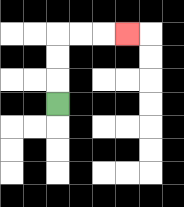{'start': '[2, 4]', 'end': '[5, 1]', 'path_directions': 'U,U,U,R,R,R', 'path_coordinates': '[[2, 4], [2, 3], [2, 2], [2, 1], [3, 1], [4, 1], [5, 1]]'}